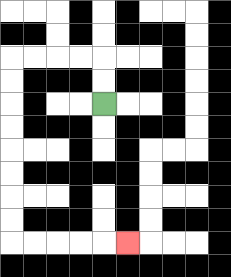{'start': '[4, 4]', 'end': '[5, 10]', 'path_directions': 'U,U,L,L,L,L,D,D,D,D,D,D,D,D,R,R,R,R,R', 'path_coordinates': '[[4, 4], [4, 3], [4, 2], [3, 2], [2, 2], [1, 2], [0, 2], [0, 3], [0, 4], [0, 5], [0, 6], [0, 7], [0, 8], [0, 9], [0, 10], [1, 10], [2, 10], [3, 10], [4, 10], [5, 10]]'}